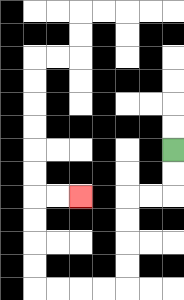{'start': '[7, 6]', 'end': '[3, 8]', 'path_directions': 'D,D,L,L,D,D,D,D,L,L,L,L,U,U,U,U,R,R', 'path_coordinates': '[[7, 6], [7, 7], [7, 8], [6, 8], [5, 8], [5, 9], [5, 10], [5, 11], [5, 12], [4, 12], [3, 12], [2, 12], [1, 12], [1, 11], [1, 10], [1, 9], [1, 8], [2, 8], [3, 8]]'}